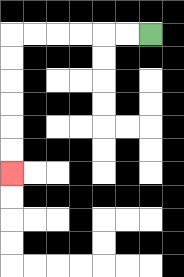{'start': '[6, 1]', 'end': '[0, 7]', 'path_directions': 'L,L,L,L,L,L,D,D,D,D,D,D', 'path_coordinates': '[[6, 1], [5, 1], [4, 1], [3, 1], [2, 1], [1, 1], [0, 1], [0, 2], [0, 3], [0, 4], [0, 5], [0, 6], [0, 7]]'}